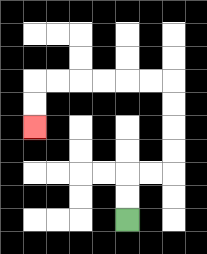{'start': '[5, 9]', 'end': '[1, 5]', 'path_directions': 'U,U,R,R,U,U,U,U,L,L,L,L,L,L,D,D', 'path_coordinates': '[[5, 9], [5, 8], [5, 7], [6, 7], [7, 7], [7, 6], [7, 5], [7, 4], [7, 3], [6, 3], [5, 3], [4, 3], [3, 3], [2, 3], [1, 3], [1, 4], [1, 5]]'}